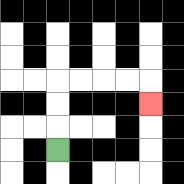{'start': '[2, 6]', 'end': '[6, 4]', 'path_directions': 'U,U,U,R,R,R,R,D', 'path_coordinates': '[[2, 6], [2, 5], [2, 4], [2, 3], [3, 3], [4, 3], [5, 3], [6, 3], [6, 4]]'}